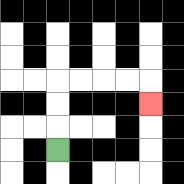{'start': '[2, 6]', 'end': '[6, 4]', 'path_directions': 'U,U,U,R,R,R,R,D', 'path_coordinates': '[[2, 6], [2, 5], [2, 4], [2, 3], [3, 3], [4, 3], [5, 3], [6, 3], [6, 4]]'}